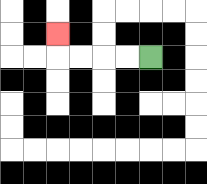{'start': '[6, 2]', 'end': '[2, 1]', 'path_directions': 'L,L,L,L,U', 'path_coordinates': '[[6, 2], [5, 2], [4, 2], [3, 2], [2, 2], [2, 1]]'}